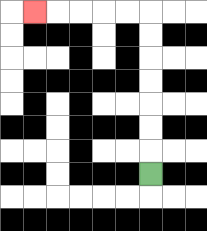{'start': '[6, 7]', 'end': '[1, 0]', 'path_directions': 'U,U,U,U,U,U,U,L,L,L,L,L', 'path_coordinates': '[[6, 7], [6, 6], [6, 5], [6, 4], [6, 3], [6, 2], [6, 1], [6, 0], [5, 0], [4, 0], [3, 0], [2, 0], [1, 0]]'}